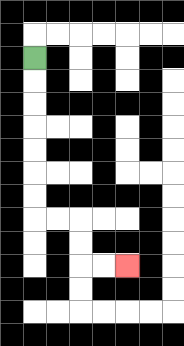{'start': '[1, 2]', 'end': '[5, 11]', 'path_directions': 'D,D,D,D,D,D,D,R,R,D,D,R,R', 'path_coordinates': '[[1, 2], [1, 3], [1, 4], [1, 5], [1, 6], [1, 7], [1, 8], [1, 9], [2, 9], [3, 9], [3, 10], [3, 11], [4, 11], [5, 11]]'}